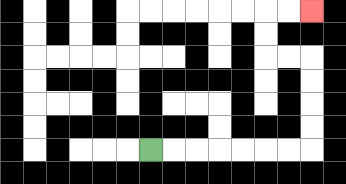{'start': '[6, 6]', 'end': '[13, 0]', 'path_directions': 'R,R,R,R,R,R,R,U,U,U,U,L,L,U,U,R,R', 'path_coordinates': '[[6, 6], [7, 6], [8, 6], [9, 6], [10, 6], [11, 6], [12, 6], [13, 6], [13, 5], [13, 4], [13, 3], [13, 2], [12, 2], [11, 2], [11, 1], [11, 0], [12, 0], [13, 0]]'}